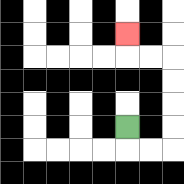{'start': '[5, 5]', 'end': '[5, 1]', 'path_directions': 'D,R,R,U,U,U,U,L,L,U', 'path_coordinates': '[[5, 5], [5, 6], [6, 6], [7, 6], [7, 5], [7, 4], [7, 3], [7, 2], [6, 2], [5, 2], [5, 1]]'}